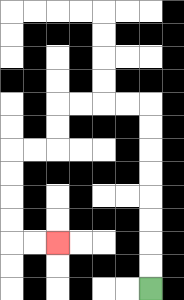{'start': '[6, 12]', 'end': '[2, 10]', 'path_directions': 'U,U,U,U,U,U,U,U,L,L,L,L,D,D,L,L,D,D,D,D,R,R', 'path_coordinates': '[[6, 12], [6, 11], [6, 10], [6, 9], [6, 8], [6, 7], [6, 6], [6, 5], [6, 4], [5, 4], [4, 4], [3, 4], [2, 4], [2, 5], [2, 6], [1, 6], [0, 6], [0, 7], [0, 8], [0, 9], [0, 10], [1, 10], [2, 10]]'}